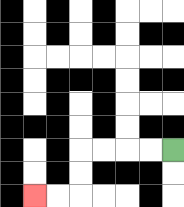{'start': '[7, 6]', 'end': '[1, 8]', 'path_directions': 'L,L,L,L,D,D,L,L', 'path_coordinates': '[[7, 6], [6, 6], [5, 6], [4, 6], [3, 6], [3, 7], [3, 8], [2, 8], [1, 8]]'}